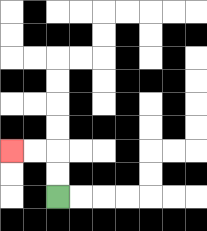{'start': '[2, 8]', 'end': '[0, 6]', 'path_directions': 'U,U,L,L', 'path_coordinates': '[[2, 8], [2, 7], [2, 6], [1, 6], [0, 6]]'}